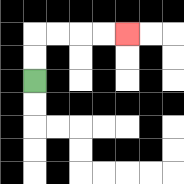{'start': '[1, 3]', 'end': '[5, 1]', 'path_directions': 'U,U,R,R,R,R', 'path_coordinates': '[[1, 3], [1, 2], [1, 1], [2, 1], [3, 1], [4, 1], [5, 1]]'}